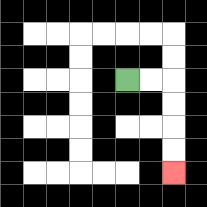{'start': '[5, 3]', 'end': '[7, 7]', 'path_directions': 'R,R,D,D,D,D', 'path_coordinates': '[[5, 3], [6, 3], [7, 3], [7, 4], [7, 5], [7, 6], [7, 7]]'}